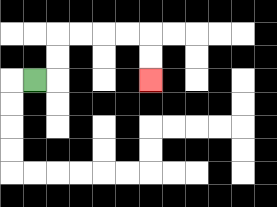{'start': '[1, 3]', 'end': '[6, 3]', 'path_directions': 'R,U,U,R,R,R,R,D,D', 'path_coordinates': '[[1, 3], [2, 3], [2, 2], [2, 1], [3, 1], [4, 1], [5, 1], [6, 1], [6, 2], [6, 3]]'}